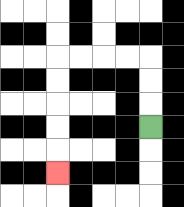{'start': '[6, 5]', 'end': '[2, 7]', 'path_directions': 'U,U,U,L,L,L,L,D,D,D,D,D', 'path_coordinates': '[[6, 5], [6, 4], [6, 3], [6, 2], [5, 2], [4, 2], [3, 2], [2, 2], [2, 3], [2, 4], [2, 5], [2, 6], [2, 7]]'}